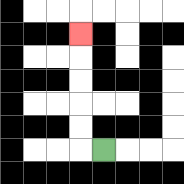{'start': '[4, 6]', 'end': '[3, 1]', 'path_directions': 'L,U,U,U,U,U', 'path_coordinates': '[[4, 6], [3, 6], [3, 5], [3, 4], [3, 3], [3, 2], [3, 1]]'}